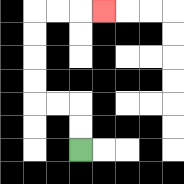{'start': '[3, 6]', 'end': '[4, 0]', 'path_directions': 'U,U,L,L,U,U,U,U,R,R,R', 'path_coordinates': '[[3, 6], [3, 5], [3, 4], [2, 4], [1, 4], [1, 3], [1, 2], [1, 1], [1, 0], [2, 0], [3, 0], [4, 0]]'}